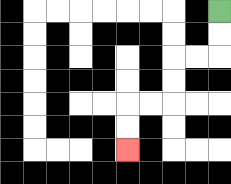{'start': '[9, 0]', 'end': '[5, 6]', 'path_directions': 'D,D,L,L,D,D,L,L,D,D', 'path_coordinates': '[[9, 0], [9, 1], [9, 2], [8, 2], [7, 2], [7, 3], [7, 4], [6, 4], [5, 4], [5, 5], [5, 6]]'}